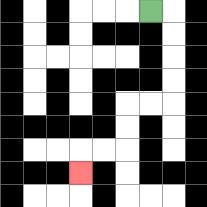{'start': '[6, 0]', 'end': '[3, 7]', 'path_directions': 'R,D,D,D,D,L,L,D,D,L,L,D', 'path_coordinates': '[[6, 0], [7, 0], [7, 1], [7, 2], [7, 3], [7, 4], [6, 4], [5, 4], [5, 5], [5, 6], [4, 6], [3, 6], [3, 7]]'}